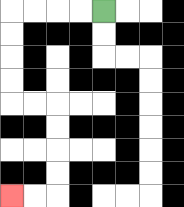{'start': '[4, 0]', 'end': '[0, 8]', 'path_directions': 'L,L,L,L,D,D,D,D,R,R,D,D,D,D,L,L', 'path_coordinates': '[[4, 0], [3, 0], [2, 0], [1, 0], [0, 0], [0, 1], [0, 2], [0, 3], [0, 4], [1, 4], [2, 4], [2, 5], [2, 6], [2, 7], [2, 8], [1, 8], [0, 8]]'}